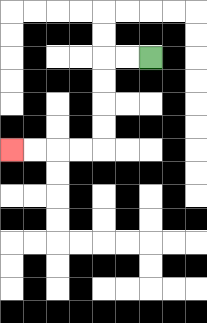{'start': '[6, 2]', 'end': '[0, 6]', 'path_directions': 'L,L,D,D,D,D,L,L,L,L', 'path_coordinates': '[[6, 2], [5, 2], [4, 2], [4, 3], [4, 4], [4, 5], [4, 6], [3, 6], [2, 6], [1, 6], [0, 6]]'}